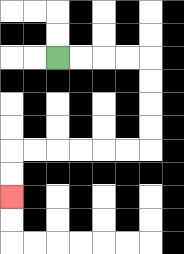{'start': '[2, 2]', 'end': '[0, 8]', 'path_directions': 'R,R,R,R,D,D,D,D,L,L,L,L,L,L,D,D', 'path_coordinates': '[[2, 2], [3, 2], [4, 2], [5, 2], [6, 2], [6, 3], [6, 4], [6, 5], [6, 6], [5, 6], [4, 6], [3, 6], [2, 6], [1, 6], [0, 6], [0, 7], [0, 8]]'}